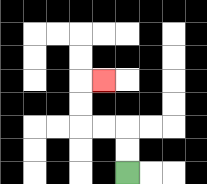{'start': '[5, 7]', 'end': '[4, 3]', 'path_directions': 'U,U,L,L,U,U,R', 'path_coordinates': '[[5, 7], [5, 6], [5, 5], [4, 5], [3, 5], [3, 4], [3, 3], [4, 3]]'}